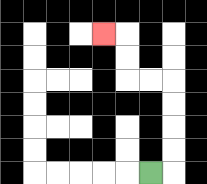{'start': '[6, 7]', 'end': '[4, 1]', 'path_directions': 'R,U,U,U,U,L,L,U,U,L', 'path_coordinates': '[[6, 7], [7, 7], [7, 6], [7, 5], [7, 4], [7, 3], [6, 3], [5, 3], [5, 2], [5, 1], [4, 1]]'}